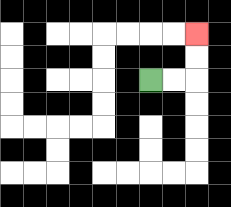{'start': '[6, 3]', 'end': '[8, 1]', 'path_directions': 'R,R,U,U', 'path_coordinates': '[[6, 3], [7, 3], [8, 3], [8, 2], [8, 1]]'}